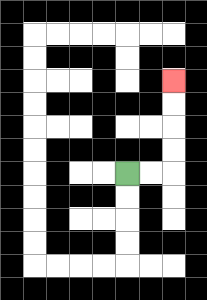{'start': '[5, 7]', 'end': '[7, 3]', 'path_directions': 'R,R,U,U,U,U', 'path_coordinates': '[[5, 7], [6, 7], [7, 7], [7, 6], [7, 5], [7, 4], [7, 3]]'}